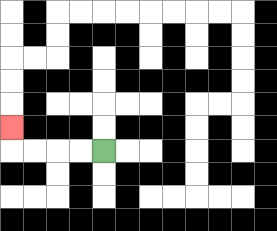{'start': '[4, 6]', 'end': '[0, 5]', 'path_directions': 'L,L,L,L,U', 'path_coordinates': '[[4, 6], [3, 6], [2, 6], [1, 6], [0, 6], [0, 5]]'}